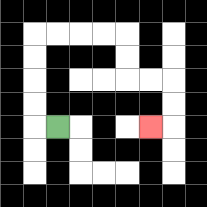{'start': '[2, 5]', 'end': '[6, 5]', 'path_directions': 'L,U,U,U,U,R,R,R,R,D,D,R,R,D,D,L', 'path_coordinates': '[[2, 5], [1, 5], [1, 4], [1, 3], [1, 2], [1, 1], [2, 1], [3, 1], [4, 1], [5, 1], [5, 2], [5, 3], [6, 3], [7, 3], [7, 4], [7, 5], [6, 5]]'}